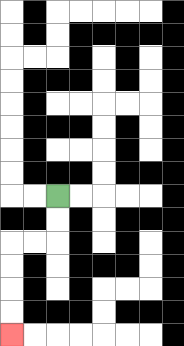{'start': '[2, 8]', 'end': '[0, 14]', 'path_directions': 'D,D,L,L,D,D,D,D', 'path_coordinates': '[[2, 8], [2, 9], [2, 10], [1, 10], [0, 10], [0, 11], [0, 12], [0, 13], [0, 14]]'}